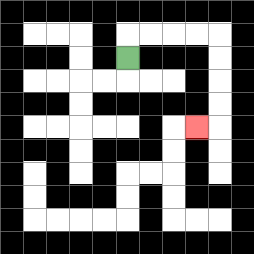{'start': '[5, 2]', 'end': '[8, 5]', 'path_directions': 'U,R,R,R,R,D,D,D,D,L', 'path_coordinates': '[[5, 2], [5, 1], [6, 1], [7, 1], [8, 1], [9, 1], [9, 2], [9, 3], [9, 4], [9, 5], [8, 5]]'}